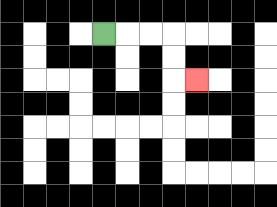{'start': '[4, 1]', 'end': '[8, 3]', 'path_directions': 'R,R,R,D,D,R', 'path_coordinates': '[[4, 1], [5, 1], [6, 1], [7, 1], [7, 2], [7, 3], [8, 3]]'}